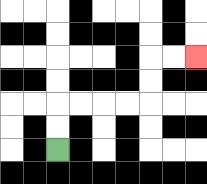{'start': '[2, 6]', 'end': '[8, 2]', 'path_directions': 'U,U,R,R,R,R,U,U,R,R', 'path_coordinates': '[[2, 6], [2, 5], [2, 4], [3, 4], [4, 4], [5, 4], [6, 4], [6, 3], [6, 2], [7, 2], [8, 2]]'}